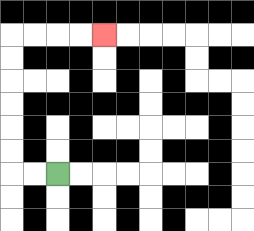{'start': '[2, 7]', 'end': '[4, 1]', 'path_directions': 'L,L,U,U,U,U,U,U,R,R,R,R', 'path_coordinates': '[[2, 7], [1, 7], [0, 7], [0, 6], [0, 5], [0, 4], [0, 3], [0, 2], [0, 1], [1, 1], [2, 1], [3, 1], [4, 1]]'}